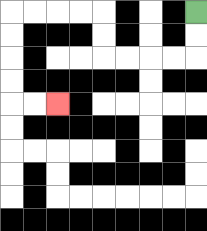{'start': '[8, 0]', 'end': '[2, 4]', 'path_directions': 'D,D,L,L,L,L,U,U,L,L,L,L,D,D,D,D,R,R', 'path_coordinates': '[[8, 0], [8, 1], [8, 2], [7, 2], [6, 2], [5, 2], [4, 2], [4, 1], [4, 0], [3, 0], [2, 0], [1, 0], [0, 0], [0, 1], [0, 2], [0, 3], [0, 4], [1, 4], [2, 4]]'}